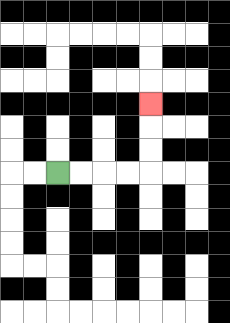{'start': '[2, 7]', 'end': '[6, 4]', 'path_directions': 'R,R,R,R,U,U,U', 'path_coordinates': '[[2, 7], [3, 7], [4, 7], [5, 7], [6, 7], [6, 6], [6, 5], [6, 4]]'}